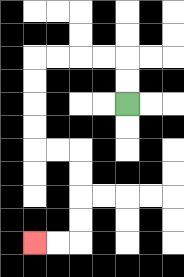{'start': '[5, 4]', 'end': '[1, 10]', 'path_directions': 'U,U,L,L,L,L,D,D,D,D,R,R,D,D,D,D,L,L', 'path_coordinates': '[[5, 4], [5, 3], [5, 2], [4, 2], [3, 2], [2, 2], [1, 2], [1, 3], [1, 4], [1, 5], [1, 6], [2, 6], [3, 6], [3, 7], [3, 8], [3, 9], [3, 10], [2, 10], [1, 10]]'}